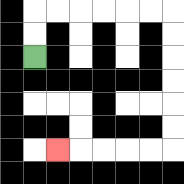{'start': '[1, 2]', 'end': '[2, 6]', 'path_directions': 'U,U,R,R,R,R,R,R,D,D,D,D,D,D,L,L,L,L,L', 'path_coordinates': '[[1, 2], [1, 1], [1, 0], [2, 0], [3, 0], [4, 0], [5, 0], [6, 0], [7, 0], [7, 1], [7, 2], [7, 3], [7, 4], [7, 5], [7, 6], [6, 6], [5, 6], [4, 6], [3, 6], [2, 6]]'}